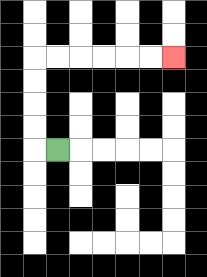{'start': '[2, 6]', 'end': '[7, 2]', 'path_directions': 'L,U,U,U,U,R,R,R,R,R,R', 'path_coordinates': '[[2, 6], [1, 6], [1, 5], [1, 4], [1, 3], [1, 2], [2, 2], [3, 2], [4, 2], [5, 2], [6, 2], [7, 2]]'}